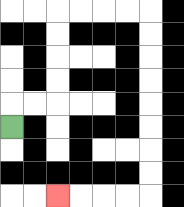{'start': '[0, 5]', 'end': '[2, 8]', 'path_directions': 'U,R,R,U,U,U,U,R,R,R,R,D,D,D,D,D,D,D,D,L,L,L,L', 'path_coordinates': '[[0, 5], [0, 4], [1, 4], [2, 4], [2, 3], [2, 2], [2, 1], [2, 0], [3, 0], [4, 0], [5, 0], [6, 0], [6, 1], [6, 2], [6, 3], [6, 4], [6, 5], [6, 6], [6, 7], [6, 8], [5, 8], [4, 8], [3, 8], [2, 8]]'}